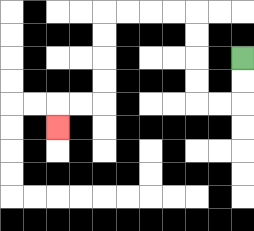{'start': '[10, 2]', 'end': '[2, 5]', 'path_directions': 'D,D,L,L,U,U,U,U,L,L,L,L,D,D,D,D,L,L,D', 'path_coordinates': '[[10, 2], [10, 3], [10, 4], [9, 4], [8, 4], [8, 3], [8, 2], [8, 1], [8, 0], [7, 0], [6, 0], [5, 0], [4, 0], [4, 1], [4, 2], [4, 3], [4, 4], [3, 4], [2, 4], [2, 5]]'}